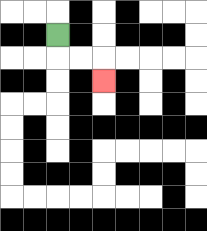{'start': '[2, 1]', 'end': '[4, 3]', 'path_directions': 'D,R,R,D', 'path_coordinates': '[[2, 1], [2, 2], [3, 2], [4, 2], [4, 3]]'}